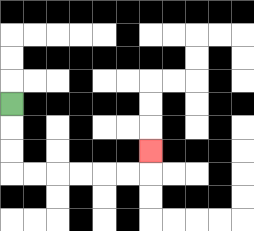{'start': '[0, 4]', 'end': '[6, 6]', 'path_directions': 'D,D,D,R,R,R,R,R,R,U', 'path_coordinates': '[[0, 4], [0, 5], [0, 6], [0, 7], [1, 7], [2, 7], [3, 7], [4, 7], [5, 7], [6, 7], [6, 6]]'}